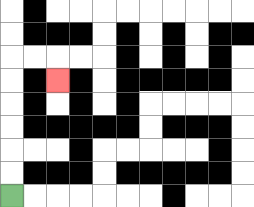{'start': '[0, 8]', 'end': '[2, 3]', 'path_directions': 'U,U,U,U,U,U,R,R,D', 'path_coordinates': '[[0, 8], [0, 7], [0, 6], [0, 5], [0, 4], [0, 3], [0, 2], [1, 2], [2, 2], [2, 3]]'}